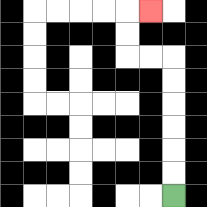{'start': '[7, 8]', 'end': '[6, 0]', 'path_directions': 'U,U,U,U,U,U,L,L,U,U,R', 'path_coordinates': '[[7, 8], [7, 7], [7, 6], [7, 5], [7, 4], [7, 3], [7, 2], [6, 2], [5, 2], [5, 1], [5, 0], [6, 0]]'}